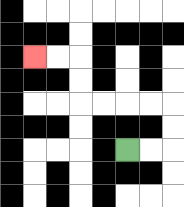{'start': '[5, 6]', 'end': '[1, 2]', 'path_directions': 'R,R,U,U,L,L,L,L,U,U,L,L', 'path_coordinates': '[[5, 6], [6, 6], [7, 6], [7, 5], [7, 4], [6, 4], [5, 4], [4, 4], [3, 4], [3, 3], [3, 2], [2, 2], [1, 2]]'}